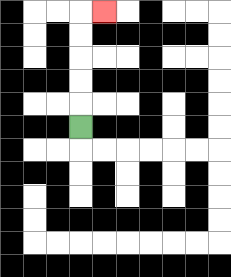{'start': '[3, 5]', 'end': '[4, 0]', 'path_directions': 'U,U,U,U,U,R', 'path_coordinates': '[[3, 5], [3, 4], [3, 3], [3, 2], [3, 1], [3, 0], [4, 0]]'}